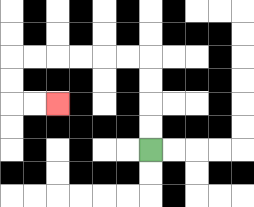{'start': '[6, 6]', 'end': '[2, 4]', 'path_directions': 'U,U,U,U,L,L,L,L,L,L,D,D,R,R', 'path_coordinates': '[[6, 6], [6, 5], [6, 4], [6, 3], [6, 2], [5, 2], [4, 2], [3, 2], [2, 2], [1, 2], [0, 2], [0, 3], [0, 4], [1, 4], [2, 4]]'}